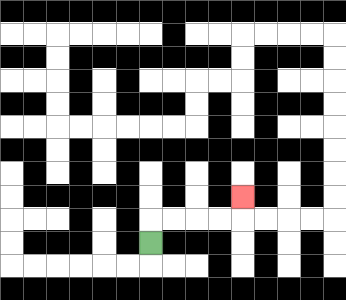{'start': '[6, 10]', 'end': '[10, 8]', 'path_directions': 'U,R,R,R,R,U', 'path_coordinates': '[[6, 10], [6, 9], [7, 9], [8, 9], [9, 9], [10, 9], [10, 8]]'}